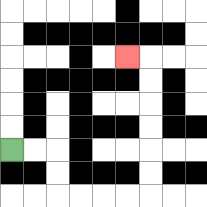{'start': '[0, 6]', 'end': '[5, 2]', 'path_directions': 'R,R,D,D,R,R,R,R,U,U,U,U,U,U,L', 'path_coordinates': '[[0, 6], [1, 6], [2, 6], [2, 7], [2, 8], [3, 8], [4, 8], [5, 8], [6, 8], [6, 7], [6, 6], [6, 5], [6, 4], [6, 3], [6, 2], [5, 2]]'}